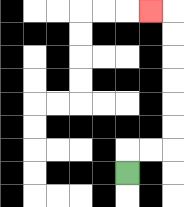{'start': '[5, 7]', 'end': '[6, 0]', 'path_directions': 'U,R,R,U,U,U,U,U,U,L', 'path_coordinates': '[[5, 7], [5, 6], [6, 6], [7, 6], [7, 5], [7, 4], [7, 3], [7, 2], [7, 1], [7, 0], [6, 0]]'}